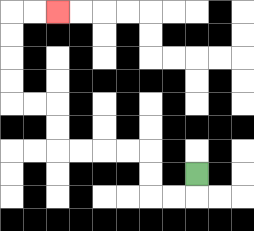{'start': '[8, 7]', 'end': '[2, 0]', 'path_directions': 'D,L,L,U,U,L,L,L,L,U,U,L,L,U,U,U,U,R,R', 'path_coordinates': '[[8, 7], [8, 8], [7, 8], [6, 8], [6, 7], [6, 6], [5, 6], [4, 6], [3, 6], [2, 6], [2, 5], [2, 4], [1, 4], [0, 4], [0, 3], [0, 2], [0, 1], [0, 0], [1, 0], [2, 0]]'}